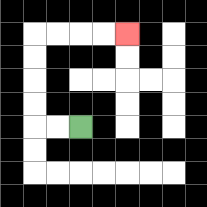{'start': '[3, 5]', 'end': '[5, 1]', 'path_directions': 'L,L,U,U,U,U,R,R,R,R', 'path_coordinates': '[[3, 5], [2, 5], [1, 5], [1, 4], [1, 3], [1, 2], [1, 1], [2, 1], [3, 1], [4, 1], [5, 1]]'}